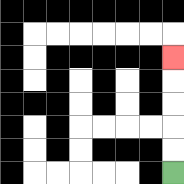{'start': '[7, 7]', 'end': '[7, 2]', 'path_directions': 'U,U,U,U,U', 'path_coordinates': '[[7, 7], [7, 6], [7, 5], [7, 4], [7, 3], [7, 2]]'}